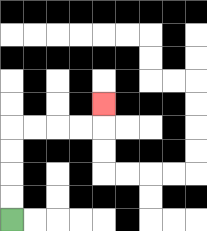{'start': '[0, 9]', 'end': '[4, 4]', 'path_directions': 'U,U,U,U,R,R,R,R,U', 'path_coordinates': '[[0, 9], [0, 8], [0, 7], [0, 6], [0, 5], [1, 5], [2, 5], [3, 5], [4, 5], [4, 4]]'}